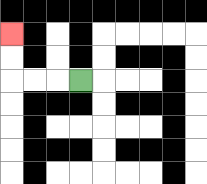{'start': '[3, 3]', 'end': '[0, 1]', 'path_directions': 'L,L,L,U,U', 'path_coordinates': '[[3, 3], [2, 3], [1, 3], [0, 3], [0, 2], [0, 1]]'}